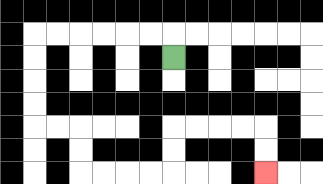{'start': '[7, 2]', 'end': '[11, 7]', 'path_directions': 'U,L,L,L,L,L,L,D,D,D,D,R,R,D,D,R,R,R,R,U,U,R,R,R,R,D,D', 'path_coordinates': '[[7, 2], [7, 1], [6, 1], [5, 1], [4, 1], [3, 1], [2, 1], [1, 1], [1, 2], [1, 3], [1, 4], [1, 5], [2, 5], [3, 5], [3, 6], [3, 7], [4, 7], [5, 7], [6, 7], [7, 7], [7, 6], [7, 5], [8, 5], [9, 5], [10, 5], [11, 5], [11, 6], [11, 7]]'}